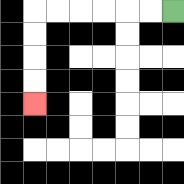{'start': '[7, 0]', 'end': '[1, 4]', 'path_directions': 'L,L,L,L,L,L,D,D,D,D', 'path_coordinates': '[[7, 0], [6, 0], [5, 0], [4, 0], [3, 0], [2, 0], [1, 0], [1, 1], [1, 2], [1, 3], [1, 4]]'}